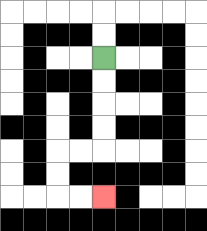{'start': '[4, 2]', 'end': '[4, 8]', 'path_directions': 'D,D,D,D,L,L,D,D,R,R', 'path_coordinates': '[[4, 2], [4, 3], [4, 4], [4, 5], [4, 6], [3, 6], [2, 6], [2, 7], [2, 8], [3, 8], [4, 8]]'}